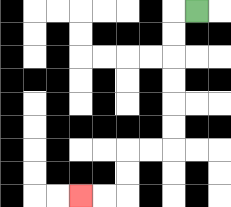{'start': '[8, 0]', 'end': '[3, 8]', 'path_directions': 'L,D,D,D,D,D,D,L,L,D,D,L,L', 'path_coordinates': '[[8, 0], [7, 0], [7, 1], [7, 2], [7, 3], [7, 4], [7, 5], [7, 6], [6, 6], [5, 6], [5, 7], [5, 8], [4, 8], [3, 8]]'}